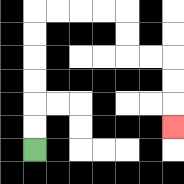{'start': '[1, 6]', 'end': '[7, 5]', 'path_directions': 'U,U,U,U,U,U,R,R,R,R,D,D,R,R,D,D,D', 'path_coordinates': '[[1, 6], [1, 5], [1, 4], [1, 3], [1, 2], [1, 1], [1, 0], [2, 0], [3, 0], [4, 0], [5, 0], [5, 1], [5, 2], [6, 2], [7, 2], [7, 3], [7, 4], [7, 5]]'}